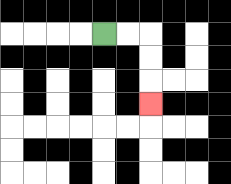{'start': '[4, 1]', 'end': '[6, 4]', 'path_directions': 'R,R,D,D,D', 'path_coordinates': '[[4, 1], [5, 1], [6, 1], [6, 2], [6, 3], [6, 4]]'}